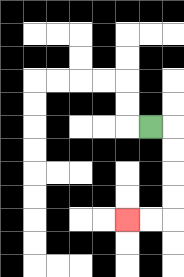{'start': '[6, 5]', 'end': '[5, 9]', 'path_directions': 'R,D,D,D,D,L,L', 'path_coordinates': '[[6, 5], [7, 5], [7, 6], [7, 7], [7, 8], [7, 9], [6, 9], [5, 9]]'}